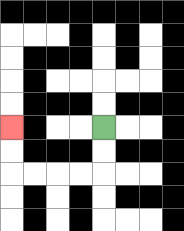{'start': '[4, 5]', 'end': '[0, 5]', 'path_directions': 'D,D,L,L,L,L,U,U', 'path_coordinates': '[[4, 5], [4, 6], [4, 7], [3, 7], [2, 7], [1, 7], [0, 7], [0, 6], [0, 5]]'}